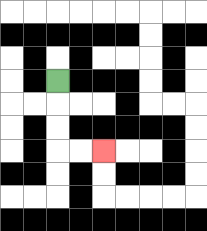{'start': '[2, 3]', 'end': '[4, 6]', 'path_directions': 'D,D,D,R,R', 'path_coordinates': '[[2, 3], [2, 4], [2, 5], [2, 6], [3, 6], [4, 6]]'}